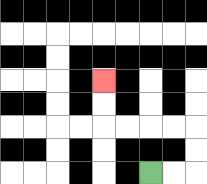{'start': '[6, 7]', 'end': '[4, 3]', 'path_directions': 'R,R,U,U,L,L,L,L,U,U', 'path_coordinates': '[[6, 7], [7, 7], [8, 7], [8, 6], [8, 5], [7, 5], [6, 5], [5, 5], [4, 5], [4, 4], [4, 3]]'}